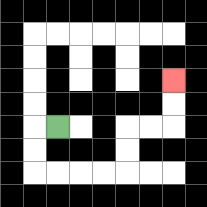{'start': '[2, 5]', 'end': '[7, 3]', 'path_directions': 'L,D,D,R,R,R,R,U,U,R,R,U,U', 'path_coordinates': '[[2, 5], [1, 5], [1, 6], [1, 7], [2, 7], [3, 7], [4, 7], [5, 7], [5, 6], [5, 5], [6, 5], [7, 5], [7, 4], [7, 3]]'}